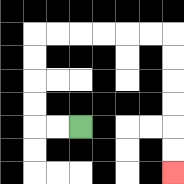{'start': '[3, 5]', 'end': '[7, 7]', 'path_directions': 'L,L,U,U,U,U,R,R,R,R,R,R,D,D,D,D,D,D', 'path_coordinates': '[[3, 5], [2, 5], [1, 5], [1, 4], [1, 3], [1, 2], [1, 1], [2, 1], [3, 1], [4, 1], [5, 1], [6, 1], [7, 1], [7, 2], [7, 3], [7, 4], [7, 5], [7, 6], [7, 7]]'}